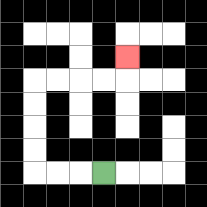{'start': '[4, 7]', 'end': '[5, 2]', 'path_directions': 'L,L,L,U,U,U,U,R,R,R,R,U', 'path_coordinates': '[[4, 7], [3, 7], [2, 7], [1, 7], [1, 6], [1, 5], [1, 4], [1, 3], [2, 3], [3, 3], [4, 3], [5, 3], [5, 2]]'}